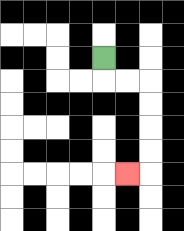{'start': '[4, 2]', 'end': '[5, 7]', 'path_directions': 'D,R,R,D,D,D,D,L', 'path_coordinates': '[[4, 2], [4, 3], [5, 3], [6, 3], [6, 4], [6, 5], [6, 6], [6, 7], [5, 7]]'}